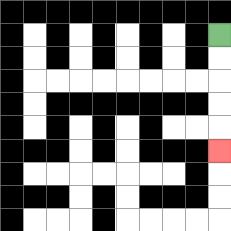{'start': '[9, 1]', 'end': '[9, 6]', 'path_directions': 'D,D,D,D,D', 'path_coordinates': '[[9, 1], [9, 2], [9, 3], [9, 4], [9, 5], [9, 6]]'}